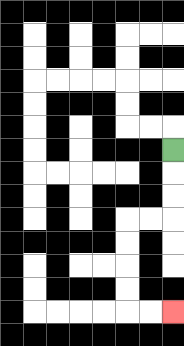{'start': '[7, 6]', 'end': '[7, 13]', 'path_directions': 'D,D,D,L,L,D,D,D,D,R,R', 'path_coordinates': '[[7, 6], [7, 7], [7, 8], [7, 9], [6, 9], [5, 9], [5, 10], [5, 11], [5, 12], [5, 13], [6, 13], [7, 13]]'}